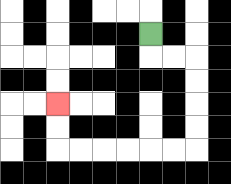{'start': '[6, 1]', 'end': '[2, 4]', 'path_directions': 'D,R,R,D,D,D,D,L,L,L,L,L,L,U,U', 'path_coordinates': '[[6, 1], [6, 2], [7, 2], [8, 2], [8, 3], [8, 4], [8, 5], [8, 6], [7, 6], [6, 6], [5, 6], [4, 6], [3, 6], [2, 6], [2, 5], [2, 4]]'}